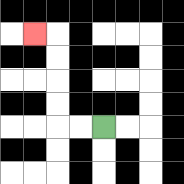{'start': '[4, 5]', 'end': '[1, 1]', 'path_directions': 'L,L,U,U,U,U,L', 'path_coordinates': '[[4, 5], [3, 5], [2, 5], [2, 4], [2, 3], [2, 2], [2, 1], [1, 1]]'}